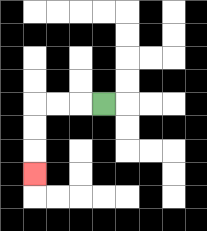{'start': '[4, 4]', 'end': '[1, 7]', 'path_directions': 'L,L,L,D,D,D', 'path_coordinates': '[[4, 4], [3, 4], [2, 4], [1, 4], [1, 5], [1, 6], [1, 7]]'}